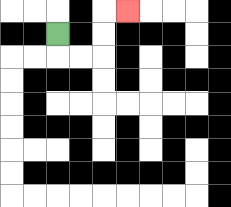{'start': '[2, 1]', 'end': '[5, 0]', 'path_directions': 'D,R,R,U,U,R', 'path_coordinates': '[[2, 1], [2, 2], [3, 2], [4, 2], [4, 1], [4, 0], [5, 0]]'}